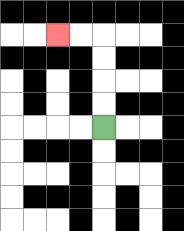{'start': '[4, 5]', 'end': '[2, 1]', 'path_directions': 'U,U,U,U,L,L', 'path_coordinates': '[[4, 5], [4, 4], [4, 3], [4, 2], [4, 1], [3, 1], [2, 1]]'}